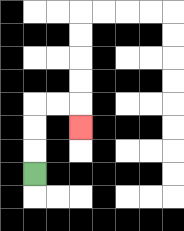{'start': '[1, 7]', 'end': '[3, 5]', 'path_directions': 'U,U,U,R,R,D', 'path_coordinates': '[[1, 7], [1, 6], [1, 5], [1, 4], [2, 4], [3, 4], [3, 5]]'}